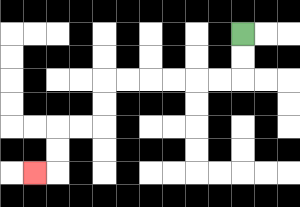{'start': '[10, 1]', 'end': '[1, 7]', 'path_directions': 'D,D,L,L,L,L,L,L,D,D,L,L,D,D,L', 'path_coordinates': '[[10, 1], [10, 2], [10, 3], [9, 3], [8, 3], [7, 3], [6, 3], [5, 3], [4, 3], [4, 4], [4, 5], [3, 5], [2, 5], [2, 6], [2, 7], [1, 7]]'}